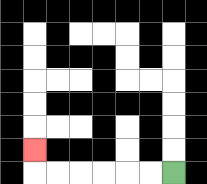{'start': '[7, 7]', 'end': '[1, 6]', 'path_directions': 'L,L,L,L,L,L,U', 'path_coordinates': '[[7, 7], [6, 7], [5, 7], [4, 7], [3, 7], [2, 7], [1, 7], [1, 6]]'}